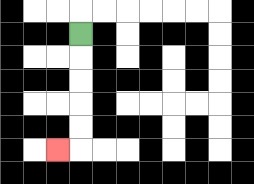{'start': '[3, 1]', 'end': '[2, 6]', 'path_directions': 'D,D,D,D,D,L', 'path_coordinates': '[[3, 1], [3, 2], [3, 3], [3, 4], [3, 5], [3, 6], [2, 6]]'}